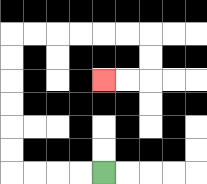{'start': '[4, 7]', 'end': '[4, 3]', 'path_directions': 'L,L,L,L,U,U,U,U,U,U,R,R,R,R,R,R,D,D,L,L', 'path_coordinates': '[[4, 7], [3, 7], [2, 7], [1, 7], [0, 7], [0, 6], [0, 5], [0, 4], [0, 3], [0, 2], [0, 1], [1, 1], [2, 1], [3, 1], [4, 1], [5, 1], [6, 1], [6, 2], [6, 3], [5, 3], [4, 3]]'}